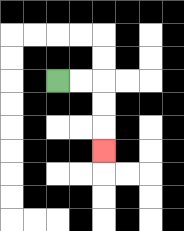{'start': '[2, 3]', 'end': '[4, 6]', 'path_directions': 'R,R,D,D,D', 'path_coordinates': '[[2, 3], [3, 3], [4, 3], [4, 4], [4, 5], [4, 6]]'}